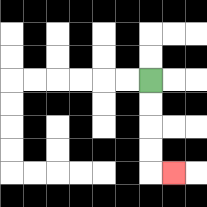{'start': '[6, 3]', 'end': '[7, 7]', 'path_directions': 'D,D,D,D,R', 'path_coordinates': '[[6, 3], [6, 4], [6, 5], [6, 6], [6, 7], [7, 7]]'}